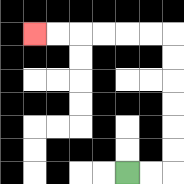{'start': '[5, 7]', 'end': '[1, 1]', 'path_directions': 'R,R,U,U,U,U,U,U,L,L,L,L,L,L', 'path_coordinates': '[[5, 7], [6, 7], [7, 7], [7, 6], [7, 5], [7, 4], [7, 3], [7, 2], [7, 1], [6, 1], [5, 1], [4, 1], [3, 1], [2, 1], [1, 1]]'}